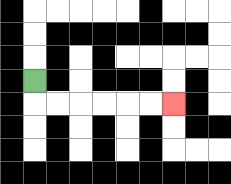{'start': '[1, 3]', 'end': '[7, 4]', 'path_directions': 'D,R,R,R,R,R,R', 'path_coordinates': '[[1, 3], [1, 4], [2, 4], [3, 4], [4, 4], [5, 4], [6, 4], [7, 4]]'}